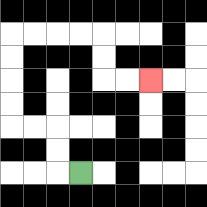{'start': '[3, 7]', 'end': '[6, 3]', 'path_directions': 'L,U,U,L,L,U,U,U,U,R,R,R,R,D,D,R,R', 'path_coordinates': '[[3, 7], [2, 7], [2, 6], [2, 5], [1, 5], [0, 5], [0, 4], [0, 3], [0, 2], [0, 1], [1, 1], [2, 1], [3, 1], [4, 1], [4, 2], [4, 3], [5, 3], [6, 3]]'}